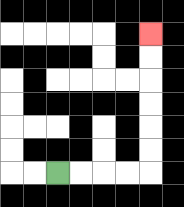{'start': '[2, 7]', 'end': '[6, 1]', 'path_directions': 'R,R,R,R,U,U,U,U,U,U', 'path_coordinates': '[[2, 7], [3, 7], [4, 7], [5, 7], [6, 7], [6, 6], [6, 5], [6, 4], [6, 3], [6, 2], [6, 1]]'}